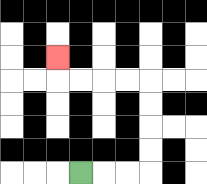{'start': '[3, 7]', 'end': '[2, 2]', 'path_directions': 'R,R,R,U,U,U,U,L,L,L,L,U', 'path_coordinates': '[[3, 7], [4, 7], [5, 7], [6, 7], [6, 6], [6, 5], [6, 4], [6, 3], [5, 3], [4, 3], [3, 3], [2, 3], [2, 2]]'}